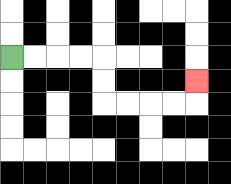{'start': '[0, 2]', 'end': '[8, 3]', 'path_directions': 'R,R,R,R,D,D,R,R,R,R,U', 'path_coordinates': '[[0, 2], [1, 2], [2, 2], [3, 2], [4, 2], [4, 3], [4, 4], [5, 4], [6, 4], [7, 4], [8, 4], [8, 3]]'}